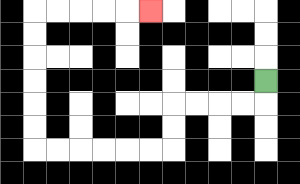{'start': '[11, 3]', 'end': '[6, 0]', 'path_directions': 'D,L,L,L,L,D,D,L,L,L,L,L,L,U,U,U,U,U,U,R,R,R,R,R', 'path_coordinates': '[[11, 3], [11, 4], [10, 4], [9, 4], [8, 4], [7, 4], [7, 5], [7, 6], [6, 6], [5, 6], [4, 6], [3, 6], [2, 6], [1, 6], [1, 5], [1, 4], [1, 3], [1, 2], [1, 1], [1, 0], [2, 0], [3, 0], [4, 0], [5, 0], [6, 0]]'}